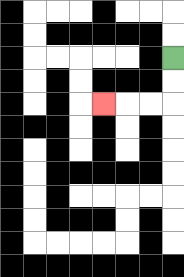{'start': '[7, 2]', 'end': '[4, 4]', 'path_directions': 'D,D,L,L,L', 'path_coordinates': '[[7, 2], [7, 3], [7, 4], [6, 4], [5, 4], [4, 4]]'}